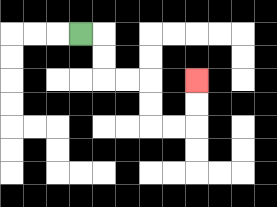{'start': '[3, 1]', 'end': '[8, 3]', 'path_directions': 'R,D,D,R,R,D,D,R,R,U,U', 'path_coordinates': '[[3, 1], [4, 1], [4, 2], [4, 3], [5, 3], [6, 3], [6, 4], [6, 5], [7, 5], [8, 5], [8, 4], [8, 3]]'}